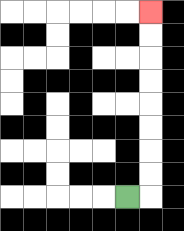{'start': '[5, 8]', 'end': '[6, 0]', 'path_directions': 'R,U,U,U,U,U,U,U,U', 'path_coordinates': '[[5, 8], [6, 8], [6, 7], [6, 6], [6, 5], [6, 4], [6, 3], [6, 2], [6, 1], [6, 0]]'}